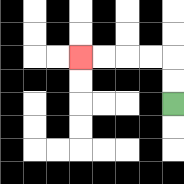{'start': '[7, 4]', 'end': '[3, 2]', 'path_directions': 'U,U,L,L,L,L', 'path_coordinates': '[[7, 4], [7, 3], [7, 2], [6, 2], [5, 2], [4, 2], [3, 2]]'}